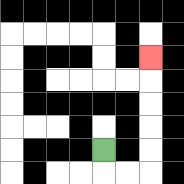{'start': '[4, 6]', 'end': '[6, 2]', 'path_directions': 'D,R,R,U,U,U,U,U', 'path_coordinates': '[[4, 6], [4, 7], [5, 7], [6, 7], [6, 6], [6, 5], [6, 4], [6, 3], [6, 2]]'}